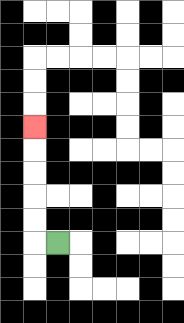{'start': '[2, 10]', 'end': '[1, 5]', 'path_directions': 'L,U,U,U,U,U', 'path_coordinates': '[[2, 10], [1, 10], [1, 9], [1, 8], [1, 7], [1, 6], [1, 5]]'}